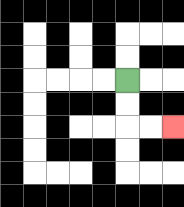{'start': '[5, 3]', 'end': '[7, 5]', 'path_directions': 'D,D,R,R', 'path_coordinates': '[[5, 3], [5, 4], [5, 5], [6, 5], [7, 5]]'}